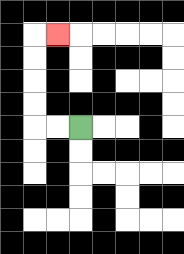{'start': '[3, 5]', 'end': '[2, 1]', 'path_directions': 'L,L,U,U,U,U,R', 'path_coordinates': '[[3, 5], [2, 5], [1, 5], [1, 4], [1, 3], [1, 2], [1, 1], [2, 1]]'}